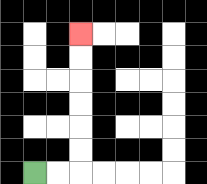{'start': '[1, 7]', 'end': '[3, 1]', 'path_directions': 'R,R,U,U,U,U,U,U', 'path_coordinates': '[[1, 7], [2, 7], [3, 7], [3, 6], [3, 5], [3, 4], [3, 3], [3, 2], [3, 1]]'}